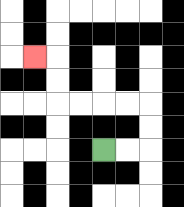{'start': '[4, 6]', 'end': '[1, 2]', 'path_directions': 'R,R,U,U,L,L,L,L,U,U,L', 'path_coordinates': '[[4, 6], [5, 6], [6, 6], [6, 5], [6, 4], [5, 4], [4, 4], [3, 4], [2, 4], [2, 3], [2, 2], [1, 2]]'}